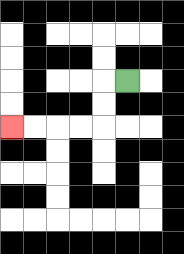{'start': '[5, 3]', 'end': '[0, 5]', 'path_directions': 'L,D,D,L,L,L,L', 'path_coordinates': '[[5, 3], [4, 3], [4, 4], [4, 5], [3, 5], [2, 5], [1, 5], [0, 5]]'}